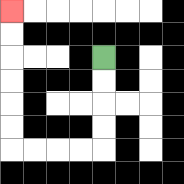{'start': '[4, 2]', 'end': '[0, 0]', 'path_directions': 'D,D,D,D,L,L,L,L,U,U,U,U,U,U', 'path_coordinates': '[[4, 2], [4, 3], [4, 4], [4, 5], [4, 6], [3, 6], [2, 6], [1, 6], [0, 6], [0, 5], [0, 4], [0, 3], [0, 2], [0, 1], [0, 0]]'}